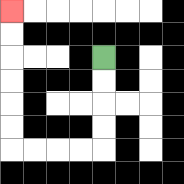{'start': '[4, 2]', 'end': '[0, 0]', 'path_directions': 'D,D,D,D,L,L,L,L,U,U,U,U,U,U', 'path_coordinates': '[[4, 2], [4, 3], [4, 4], [4, 5], [4, 6], [3, 6], [2, 6], [1, 6], [0, 6], [0, 5], [0, 4], [0, 3], [0, 2], [0, 1], [0, 0]]'}